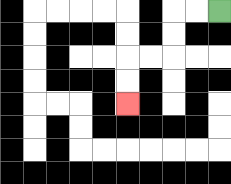{'start': '[9, 0]', 'end': '[5, 4]', 'path_directions': 'L,L,D,D,L,L,D,D', 'path_coordinates': '[[9, 0], [8, 0], [7, 0], [7, 1], [7, 2], [6, 2], [5, 2], [5, 3], [5, 4]]'}